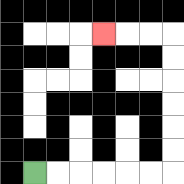{'start': '[1, 7]', 'end': '[4, 1]', 'path_directions': 'R,R,R,R,R,R,U,U,U,U,U,U,L,L,L', 'path_coordinates': '[[1, 7], [2, 7], [3, 7], [4, 7], [5, 7], [6, 7], [7, 7], [7, 6], [7, 5], [7, 4], [7, 3], [7, 2], [7, 1], [6, 1], [5, 1], [4, 1]]'}